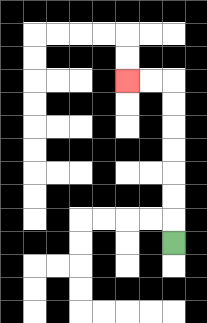{'start': '[7, 10]', 'end': '[5, 3]', 'path_directions': 'U,U,U,U,U,U,U,L,L', 'path_coordinates': '[[7, 10], [7, 9], [7, 8], [7, 7], [7, 6], [7, 5], [7, 4], [7, 3], [6, 3], [5, 3]]'}